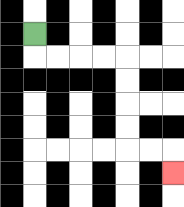{'start': '[1, 1]', 'end': '[7, 7]', 'path_directions': 'D,R,R,R,R,D,D,D,D,R,R,D', 'path_coordinates': '[[1, 1], [1, 2], [2, 2], [3, 2], [4, 2], [5, 2], [5, 3], [5, 4], [5, 5], [5, 6], [6, 6], [7, 6], [7, 7]]'}